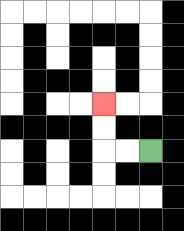{'start': '[6, 6]', 'end': '[4, 4]', 'path_directions': 'L,L,U,U', 'path_coordinates': '[[6, 6], [5, 6], [4, 6], [4, 5], [4, 4]]'}